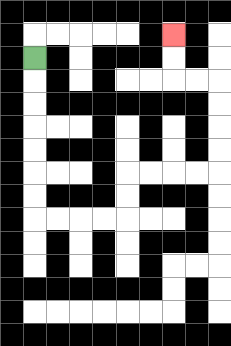{'start': '[1, 2]', 'end': '[7, 1]', 'path_directions': 'D,D,D,D,D,D,D,R,R,R,R,U,U,R,R,R,R,U,U,U,U,L,L,U,U', 'path_coordinates': '[[1, 2], [1, 3], [1, 4], [1, 5], [1, 6], [1, 7], [1, 8], [1, 9], [2, 9], [3, 9], [4, 9], [5, 9], [5, 8], [5, 7], [6, 7], [7, 7], [8, 7], [9, 7], [9, 6], [9, 5], [9, 4], [9, 3], [8, 3], [7, 3], [7, 2], [7, 1]]'}